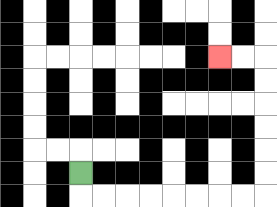{'start': '[3, 7]', 'end': '[9, 2]', 'path_directions': 'D,R,R,R,R,R,R,R,R,U,U,U,U,U,U,L,L', 'path_coordinates': '[[3, 7], [3, 8], [4, 8], [5, 8], [6, 8], [7, 8], [8, 8], [9, 8], [10, 8], [11, 8], [11, 7], [11, 6], [11, 5], [11, 4], [11, 3], [11, 2], [10, 2], [9, 2]]'}